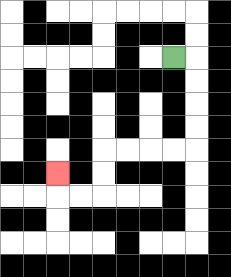{'start': '[7, 2]', 'end': '[2, 7]', 'path_directions': 'R,D,D,D,D,L,L,L,L,D,D,L,L,U', 'path_coordinates': '[[7, 2], [8, 2], [8, 3], [8, 4], [8, 5], [8, 6], [7, 6], [6, 6], [5, 6], [4, 6], [4, 7], [4, 8], [3, 8], [2, 8], [2, 7]]'}